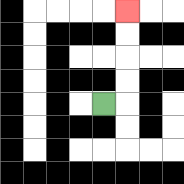{'start': '[4, 4]', 'end': '[5, 0]', 'path_directions': 'R,U,U,U,U', 'path_coordinates': '[[4, 4], [5, 4], [5, 3], [5, 2], [5, 1], [5, 0]]'}